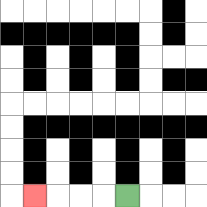{'start': '[5, 8]', 'end': '[1, 8]', 'path_directions': 'L,L,L,L', 'path_coordinates': '[[5, 8], [4, 8], [3, 8], [2, 8], [1, 8]]'}